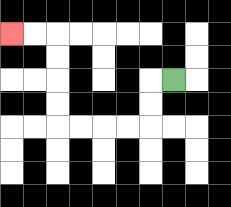{'start': '[7, 3]', 'end': '[0, 1]', 'path_directions': 'L,D,D,L,L,L,L,U,U,U,U,L,L', 'path_coordinates': '[[7, 3], [6, 3], [6, 4], [6, 5], [5, 5], [4, 5], [3, 5], [2, 5], [2, 4], [2, 3], [2, 2], [2, 1], [1, 1], [0, 1]]'}